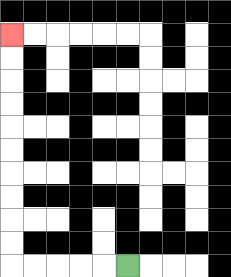{'start': '[5, 11]', 'end': '[0, 1]', 'path_directions': 'L,L,L,L,L,U,U,U,U,U,U,U,U,U,U', 'path_coordinates': '[[5, 11], [4, 11], [3, 11], [2, 11], [1, 11], [0, 11], [0, 10], [0, 9], [0, 8], [0, 7], [0, 6], [0, 5], [0, 4], [0, 3], [0, 2], [0, 1]]'}